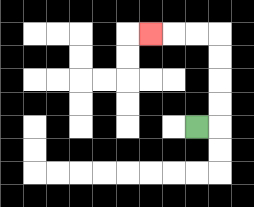{'start': '[8, 5]', 'end': '[6, 1]', 'path_directions': 'R,U,U,U,U,L,L,L', 'path_coordinates': '[[8, 5], [9, 5], [9, 4], [9, 3], [9, 2], [9, 1], [8, 1], [7, 1], [6, 1]]'}